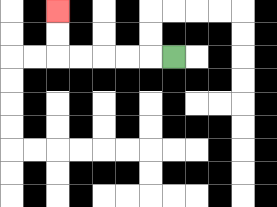{'start': '[7, 2]', 'end': '[2, 0]', 'path_directions': 'L,L,L,L,L,U,U', 'path_coordinates': '[[7, 2], [6, 2], [5, 2], [4, 2], [3, 2], [2, 2], [2, 1], [2, 0]]'}